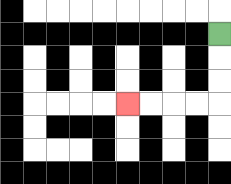{'start': '[9, 1]', 'end': '[5, 4]', 'path_directions': 'D,D,D,L,L,L,L', 'path_coordinates': '[[9, 1], [9, 2], [9, 3], [9, 4], [8, 4], [7, 4], [6, 4], [5, 4]]'}